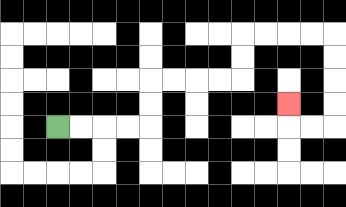{'start': '[2, 5]', 'end': '[12, 4]', 'path_directions': 'R,R,R,R,U,U,R,R,R,R,U,U,R,R,R,R,D,D,D,D,L,L,U', 'path_coordinates': '[[2, 5], [3, 5], [4, 5], [5, 5], [6, 5], [6, 4], [6, 3], [7, 3], [8, 3], [9, 3], [10, 3], [10, 2], [10, 1], [11, 1], [12, 1], [13, 1], [14, 1], [14, 2], [14, 3], [14, 4], [14, 5], [13, 5], [12, 5], [12, 4]]'}